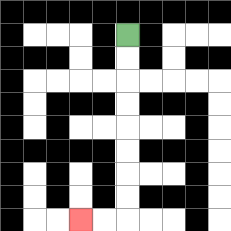{'start': '[5, 1]', 'end': '[3, 9]', 'path_directions': 'D,D,D,D,D,D,D,D,L,L', 'path_coordinates': '[[5, 1], [5, 2], [5, 3], [5, 4], [5, 5], [5, 6], [5, 7], [5, 8], [5, 9], [4, 9], [3, 9]]'}